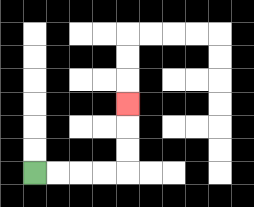{'start': '[1, 7]', 'end': '[5, 4]', 'path_directions': 'R,R,R,R,U,U,U', 'path_coordinates': '[[1, 7], [2, 7], [3, 7], [4, 7], [5, 7], [5, 6], [5, 5], [5, 4]]'}